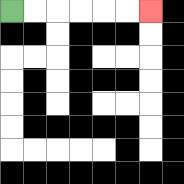{'start': '[0, 0]', 'end': '[6, 0]', 'path_directions': 'R,R,R,R,R,R', 'path_coordinates': '[[0, 0], [1, 0], [2, 0], [3, 0], [4, 0], [5, 0], [6, 0]]'}